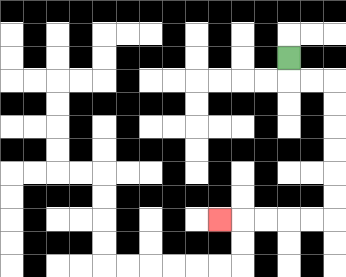{'start': '[12, 2]', 'end': '[9, 9]', 'path_directions': 'D,R,R,D,D,D,D,D,D,L,L,L,L,L', 'path_coordinates': '[[12, 2], [12, 3], [13, 3], [14, 3], [14, 4], [14, 5], [14, 6], [14, 7], [14, 8], [14, 9], [13, 9], [12, 9], [11, 9], [10, 9], [9, 9]]'}